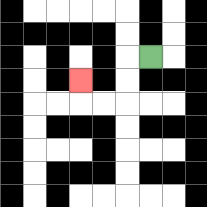{'start': '[6, 2]', 'end': '[3, 3]', 'path_directions': 'L,D,D,L,L,U', 'path_coordinates': '[[6, 2], [5, 2], [5, 3], [5, 4], [4, 4], [3, 4], [3, 3]]'}